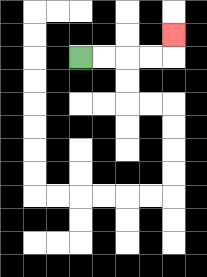{'start': '[3, 2]', 'end': '[7, 1]', 'path_directions': 'R,R,R,R,U', 'path_coordinates': '[[3, 2], [4, 2], [5, 2], [6, 2], [7, 2], [7, 1]]'}